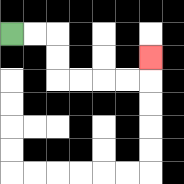{'start': '[0, 1]', 'end': '[6, 2]', 'path_directions': 'R,R,D,D,R,R,R,R,U', 'path_coordinates': '[[0, 1], [1, 1], [2, 1], [2, 2], [2, 3], [3, 3], [4, 3], [5, 3], [6, 3], [6, 2]]'}